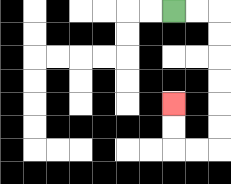{'start': '[7, 0]', 'end': '[7, 4]', 'path_directions': 'R,R,D,D,D,D,D,D,L,L,U,U', 'path_coordinates': '[[7, 0], [8, 0], [9, 0], [9, 1], [9, 2], [9, 3], [9, 4], [9, 5], [9, 6], [8, 6], [7, 6], [7, 5], [7, 4]]'}